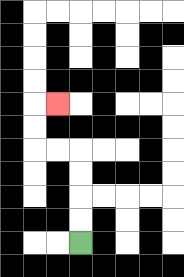{'start': '[3, 10]', 'end': '[2, 4]', 'path_directions': 'U,U,U,U,L,L,U,U,R', 'path_coordinates': '[[3, 10], [3, 9], [3, 8], [3, 7], [3, 6], [2, 6], [1, 6], [1, 5], [1, 4], [2, 4]]'}